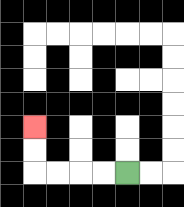{'start': '[5, 7]', 'end': '[1, 5]', 'path_directions': 'L,L,L,L,U,U', 'path_coordinates': '[[5, 7], [4, 7], [3, 7], [2, 7], [1, 7], [1, 6], [1, 5]]'}